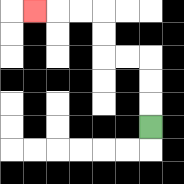{'start': '[6, 5]', 'end': '[1, 0]', 'path_directions': 'U,U,U,L,L,U,U,L,L,L', 'path_coordinates': '[[6, 5], [6, 4], [6, 3], [6, 2], [5, 2], [4, 2], [4, 1], [4, 0], [3, 0], [2, 0], [1, 0]]'}